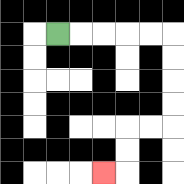{'start': '[2, 1]', 'end': '[4, 7]', 'path_directions': 'R,R,R,R,R,D,D,D,D,L,L,D,D,L', 'path_coordinates': '[[2, 1], [3, 1], [4, 1], [5, 1], [6, 1], [7, 1], [7, 2], [7, 3], [7, 4], [7, 5], [6, 5], [5, 5], [5, 6], [5, 7], [4, 7]]'}